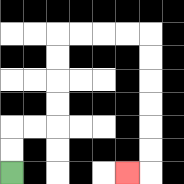{'start': '[0, 7]', 'end': '[5, 7]', 'path_directions': 'U,U,R,R,U,U,U,U,R,R,R,R,D,D,D,D,D,D,L', 'path_coordinates': '[[0, 7], [0, 6], [0, 5], [1, 5], [2, 5], [2, 4], [2, 3], [2, 2], [2, 1], [3, 1], [4, 1], [5, 1], [6, 1], [6, 2], [6, 3], [6, 4], [6, 5], [6, 6], [6, 7], [5, 7]]'}